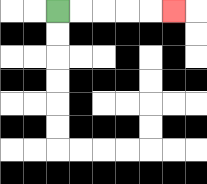{'start': '[2, 0]', 'end': '[7, 0]', 'path_directions': 'R,R,R,R,R', 'path_coordinates': '[[2, 0], [3, 0], [4, 0], [5, 0], [6, 0], [7, 0]]'}